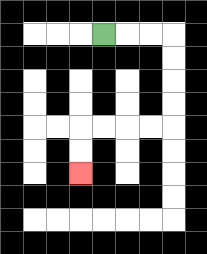{'start': '[4, 1]', 'end': '[3, 7]', 'path_directions': 'R,R,R,D,D,D,D,L,L,L,L,D,D', 'path_coordinates': '[[4, 1], [5, 1], [6, 1], [7, 1], [7, 2], [7, 3], [7, 4], [7, 5], [6, 5], [5, 5], [4, 5], [3, 5], [3, 6], [3, 7]]'}